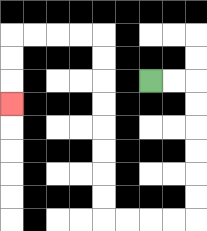{'start': '[6, 3]', 'end': '[0, 4]', 'path_directions': 'R,R,D,D,D,D,D,D,L,L,L,L,U,U,U,U,U,U,U,U,L,L,L,L,D,D,D', 'path_coordinates': '[[6, 3], [7, 3], [8, 3], [8, 4], [8, 5], [8, 6], [8, 7], [8, 8], [8, 9], [7, 9], [6, 9], [5, 9], [4, 9], [4, 8], [4, 7], [4, 6], [4, 5], [4, 4], [4, 3], [4, 2], [4, 1], [3, 1], [2, 1], [1, 1], [0, 1], [0, 2], [0, 3], [0, 4]]'}